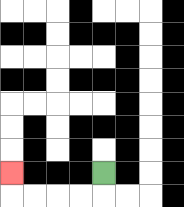{'start': '[4, 7]', 'end': '[0, 7]', 'path_directions': 'D,L,L,L,L,U', 'path_coordinates': '[[4, 7], [4, 8], [3, 8], [2, 8], [1, 8], [0, 8], [0, 7]]'}